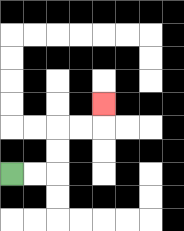{'start': '[0, 7]', 'end': '[4, 4]', 'path_directions': 'R,R,U,U,R,R,U', 'path_coordinates': '[[0, 7], [1, 7], [2, 7], [2, 6], [2, 5], [3, 5], [4, 5], [4, 4]]'}